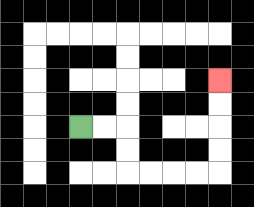{'start': '[3, 5]', 'end': '[9, 3]', 'path_directions': 'R,R,D,D,R,R,R,R,U,U,U,U', 'path_coordinates': '[[3, 5], [4, 5], [5, 5], [5, 6], [5, 7], [6, 7], [7, 7], [8, 7], [9, 7], [9, 6], [9, 5], [9, 4], [9, 3]]'}